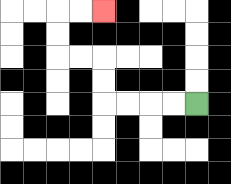{'start': '[8, 4]', 'end': '[4, 0]', 'path_directions': 'L,L,L,L,U,U,L,L,U,U,R,R', 'path_coordinates': '[[8, 4], [7, 4], [6, 4], [5, 4], [4, 4], [4, 3], [4, 2], [3, 2], [2, 2], [2, 1], [2, 0], [3, 0], [4, 0]]'}